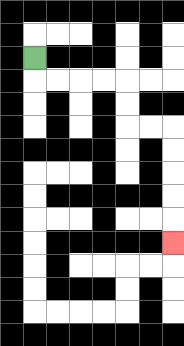{'start': '[1, 2]', 'end': '[7, 10]', 'path_directions': 'D,R,R,R,R,D,D,R,R,D,D,D,D,D', 'path_coordinates': '[[1, 2], [1, 3], [2, 3], [3, 3], [4, 3], [5, 3], [5, 4], [5, 5], [6, 5], [7, 5], [7, 6], [7, 7], [7, 8], [7, 9], [7, 10]]'}